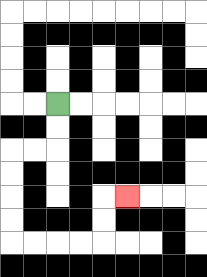{'start': '[2, 4]', 'end': '[5, 8]', 'path_directions': 'D,D,L,L,D,D,D,D,R,R,R,R,U,U,R', 'path_coordinates': '[[2, 4], [2, 5], [2, 6], [1, 6], [0, 6], [0, 7], [0, 8], [0, 9], [0, 10], [1, 10], [2, 10], [3, 10], [4, 10], [4, 9], [4, 8], [5, 8]]'}